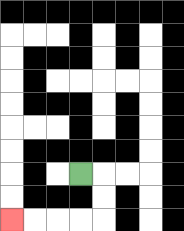{'start': '[3, 7]', 'end': '[0, 9]', 'path_directions': 'R,D,D,L,L,L,L', 'path_coordinates': '[[3, 7], [4, 7], [4, 8], [4, 9], [3, 9], [2, 9], [1, 9], [0, 9]]'}